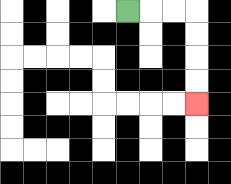{'start': '[5, 0]', 'end': '[8, 4]', 'path_directions': 'R,R,R,D,D,D,D', 'path_coordinates': '[[5, 0], [6, 0], [7, 0], [8, 0], [8, 1], [8, 2], [8, 3], [8, 4]]'}